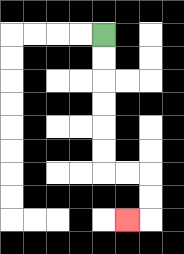{'start': '[4, 1]', 'end': '[5, 9]', 'path_directions': 'D,D,D,D,D,D,R,R,D,D,L', 'path_coordinates': '[[4, 1], [4, 2], [4, 3], [4, 4], [4, 5], [4, 6], [4, 7], [5, 7], [6, 7], [6, 8], [6, 9], [5, 9]]'}